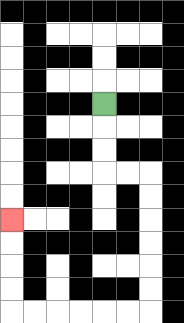{'start': '[4, 4]', 'end': '[0, 9]', 'path_directions': 'D,D,D,R,R,D,D,D,D,D,D,L,L,L,L,L,L,U,U,U,U', 'path_coordinates': '[[4, 4], [4, 5], [4, 6], [4, 7], [5, 7], [6, 7], [6, 8], [6, 9], [6, 10], [6, 11], [6, 12], [6, 13], [5, 13], [4, 13], [3, 13], [2, 13], [1, 13], [0, 13], [0, 12], [0, 11], [0, 10], [0, 9]]'}